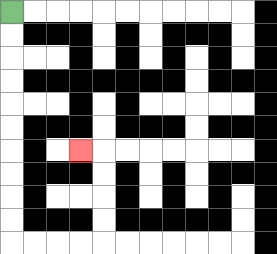{'start': '[0, 0]', 'end': '[3, 6]', 'path_directions': 'D,D,D,D,D,D,D,D,D,D,R,R,R,R,U,U,U,U,L', 'path_coordinates': '[[0, 0], [0, 1], [0, 2], [0, 3], [0, 4], [0, 5], [0, 6], [0, 7], [0, 8], [0, 9], [0, 10], [1, 10], [2, 10], [3, 10], [4, 10], [4, 9], [4, 8], [4, 7], [4, 6], [3, 6]]'}